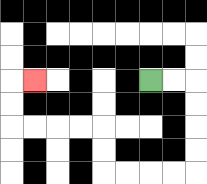{'start': '[6, 3]', 'end': '[1, 3]', 'path_directions': 'R,R,D,D,D,D,L,L,L,L,U,U,L,L,L,L,U,U,R', 'path_coordinates': '[[6, 3], [7, 3], [8, 3], [8, 4], [8, 5], [8, 6], [8, 7], [7, 7], [6, 7], [5, 7], [4, 7], [4, 6], [4, 5], [3, 5], [2, 5], [1, 5], [0, 5], [0, 4], [0, 3], [1, 3]]'}